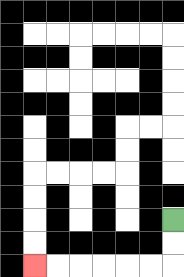{'start': '[7, 9]', 'end': '[1, 11]', 'path_directions': 'D,D,L,L,L,L,L,L', 'path_coordinates': '[[7, 9], [7, 10], [7, 11], [6, 11], [5, 11], [4, 11], [3, 11], [2, 11], [1, 11]]'}